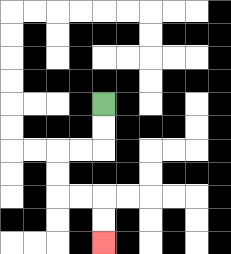{'start': '[4, 4]', 'end': '[4, 10]', 'path_directions': 'D,D,L,L,D,D,R,R,D,D', 'path_coordinates': '[[4, 4], [4, 5], [4, 6], [3, 6], [2, 6], [2, 7], [2, 8], [3, 8], [4, 8], [4, 9], [4, 10]]'}